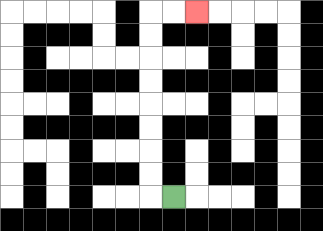{'start': '[7, 8]', 'end': '[8, 0]', 'path_directions': 'L,U,U,U,U,U,U,U,U,R,R', 'path_coordinates': '[[7, 8], [6, 8], [6, 7], [6, 6], [6, 5], [6, 4], [6, 3], [6, 2], [6, 1], [6, 0], [7, 0], [8, 0]]'}